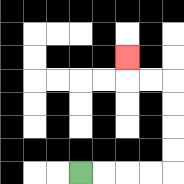{'start': '[3, 7]', 'end': '[5, 2]', 'path_directions': 'R,R,R,R,U,U,U,U,L,L,U', 'path_coordinates': '[[3, 7], [4, 7], [5, 7], [6, 7], [7, 7], [7, 6], [7, 5], [7, 4], [7, 3], [6, 3], [5, 3], [5, 2]]'}